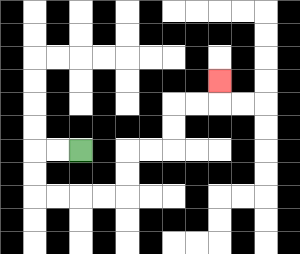{'start': '[3, 6]', 'end': '[9, 3]', 'path_directions': 'L,L,D,D,R,R,R,R,U,U,R,R,U,U,R,R,U', 'path_coordinates': '[[3, 6], [2, 6], [1, 6], [1, 7], [1, 8], [2, 8], [3, 8], [4, 8], [5, 8], [5, 7], [5, 6], [6, 6], [7, 6], [7, 5], [7, 4], [8, 4], [9, 4], [9, 3]]'}